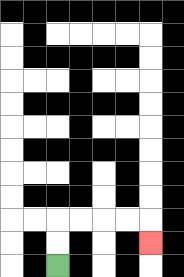{'start': '[2, 11]', 'end': '[6, 10]', 'path_directions': 'U,U,R,R,R,R,D', 'path_coordinates': '[[2, 11], [2, 10], [2, 9], [3, 9], [4, 9], [5, 9], [6, 9], [6, 10]]'}